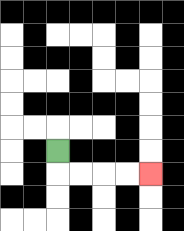{'start': '[2, 6]', 'end': '[6, 7]', 'path_directions': 'D,R,R,R,R', 'path_coordinates': '[[2, 6], [2, 7], [3, 7], [4, 7], [5, 7], [6, 7]]'}